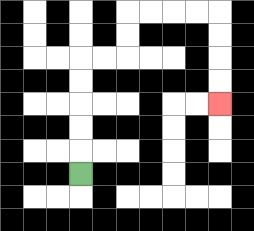{'start': '[3, 7]', 'end': '[9, 4]', 'path_directions': 'U,U,U,U,U,R,R,U,U,R,R,R,R,D,D,D,D', 'path_coordinates': '[[3, 7], [3, 6], [3, 5], [3, 4], [3, 3], [3, 2], [4, 2], [5, 2], [5, 1], [5, 0], [6, 0], [7, 0], [8, 0], [9, 0], [9, 1], [9, 2], [9, 3], [9, 4]]'}